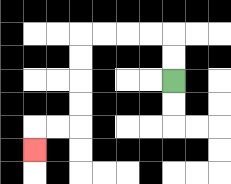{'start': '[7, 3]', 'end': '[1, 6]', 'path_directions': 'U,U,L,L,L,L,D,D,D,D,L,L,D', 'path_coordinates': '[[7, 3], [7, 2], [7, 1], [6, 1], [5, 1], [4, 1], [3, 1], [3, 2], [3, 3], [3, 4], [3, 5], [2, 5], [1, 5], [1, 6]]'}